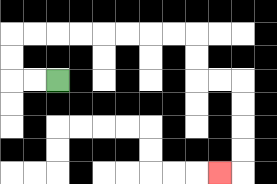{'start': '[2, 3]', 'end': '[9, 7]', 'path_directions': 'L,L,U,U,R,R,R,R,R,R,R,R,D,D,R,R,D,D,D,D,L', 'path_coordinates': '[[2, 3], [1, 3], [0, 3], [0, 2], [0, 1], [1, 1], [2, 1], [3, 1], [4, 1], [5, 1], [6, 1], [7, 1], [8, 1], [8, 2], [8, 3], [9, 3], [10, 3], [10, 4], [10, 5], [10, 6], [10, 7], [9, 7]]'}